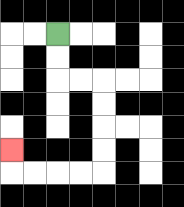{'start': '[2, 1]', 'end': '[0, 6]', 'path_directions': 'D,D,R,R,D,D,D,D,L,L,L,L,U', 'path_coordinates': '[[2, 1], [2, 2], [2, 3], [3, 3], [4, 3], [4, 4], [4, 5], [4, 6], [4, 7], [3, 7], [2, 7], [1, 7], [0, 7], [0, 6]]'}